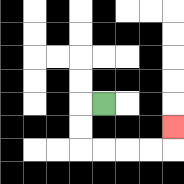{'start': '[4, 4]', 'end': '[7, 5]', 'path_directions': 'L,D,D,R,R,R,R,U', 'path_coordinates': '[[4, 4], [3, 4], [3, 5], [3, 6], [4, 6], [5, 6], [6, 6], [7, 6], [7, 5]]'}